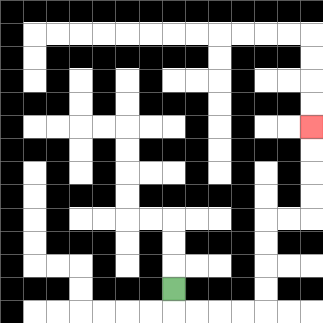{'start': '[7, 12]', 'end': '[13, 5]', 'path_directions': 'D,R,R,R,R,U,U,U,U,R,R,U,U,U,U', 'path_coordinates': '[[7, 12], [7, 13], [8, 13], [9, 13], [10, 13], [11, 13], [11, 12], [11, 11], [11, 10], [11, 9], [12, 9], [13, 9], [13, 8], [13, 7], [13, 6], [13, 5]]'}